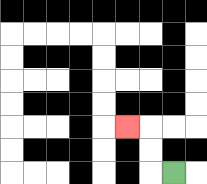{'start': '[7, 7]', 'end': '[5, 5]', 'path_directions': 'L,U,U,L', 'path_coordinates': '[[7, 7], [6, 7], [6, 6], [6, 5], [5, 5]]'}